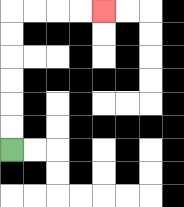{'start': '[0, 6]', 'end': '[4, 0]', 'path_directions': 'U,U,U,U,U,U,R,R,R,R', 'path_coordinates': '[[0, 6], [0, 5], [0, 4], [0, 3], [0, 2], [0, 1], [0, 0], [1, 0], [2, 0], [3, 0], [4, 0]]'}